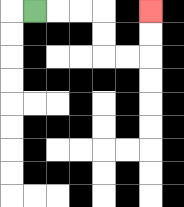{'start': '[1, 0]', 'end': '[6, 0]', 'path_directions': 'R,R,R,D,D,R,R,U,U', 'path_coordinates': '[[1, 0], [2, 0], [3, 0], [4, 0], [4, 1], [4, 2], [5, 2], [6, 2], [6, 1], [6, 0]]'}